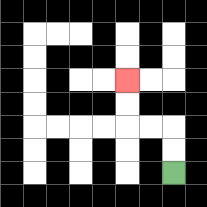{'start': '[7, 7]', 'end': '[5, 3]', 'path_directions': 'U,U,L,L,U,U', 'path_coordinates': '[[7, 7], [7, 6], [7, 5], [6, 5], [5, 5], [5, 4], [5, 3]]'}